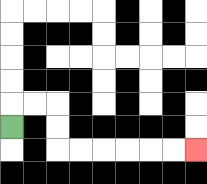{'start': '[0, 5]', 'end': '[8, 6]', 'path_directions': 'U,R,R,D,D,R,R,R,R,R,R', 'path_coordinates': '[[0, 5], [0, 4], [1, 4], [2, 4], [2, 5], [2, 6], [3, 6], [4, 6], [5, 6], [6, 6], [7, 6], [8, 6]]'}